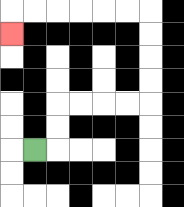{'start': '[1, 6]', 'end': '[0, 1]', 'path_directions': 'R,U,U,R,R,R,R,U,U,U,U,L,L,L,L,L,L,D', 'path_coordinates': '[[1, 6], [2, 6], [2, 5], [2, 4], [3, 4], [4, 4], [5, 4], [6, 4], [6, 3], [6, 2], [6, 1], [6, 0], [5, 0], [4, 0], [3, 0], [2, 0], [1, 0], [0, 0], [0, 1]]'}